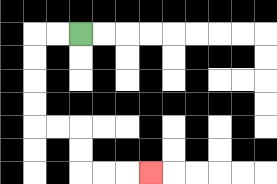{'start': '[3, 1]', 'end': '[6, 7]', 'path_directions': 'L,L,D,D,D,D,R,R,D,D,R,R,R', 'path_coordinates': '[[3, 1], [2, 1], [1, 1], [1, 2], [1, 3], [1, 4], [1, 5], [2, 5], [3, 5], [3, 6], [3, 7], [4, 7], [5, 7], [6, 7]]'}